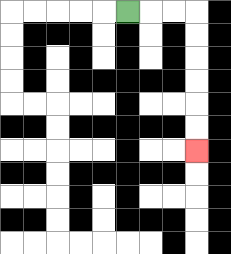{'start': '[5, 0]', 'end': '[8, 6]', 'path_directions': 'R,R,R,D,D,D,D,D,D', 'path_coordinates': '[[5, 0], [6, 0], [7, 0], [8, 0], [8, 1], [8, 2], [8, 3], [8, 4], [8, 5], [8, 6]]'}